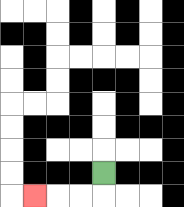{'start': '[4, 7]', 'end': '[1, 8]', 'path_directions': 'D,L,L,L', 'path_coordinates': '[[4, 7], [4, 8], [3, 8], [2, 8], [1, 8]]'}